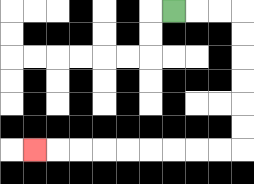{'start': '[7, 0]', 'end': '[1, 6]', 'path_directions': 'R,R,R,D,D,D,D,D,D,L,L,L,L,L,L,L,L,L', 'path_coordinates': '[[7, 0], [8, 0], [9, 0], [10, 0], [10, 1], [10, 2], [10, 3], [10, 4], [10, 5], [10, 6], [9, 6], [8, 6], [7, 6], [6, 6], [5, 6], [4, 6], [3, 6], [2, 6], [1, 6]]'}